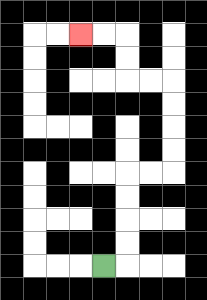{'start': '[4, 11]', 'end': '[3, 1]', 'path_directions': 'R,U,U,U,U,R,R,U,U,U,U,L,L,U,U,L,L', 'path_coordinates': '[[4, 11], [5, 11], [5, 10], [5, 9], [5, 8], [5, 7], [6, 7], [7, 7], [7, 6], [7, 5], [7, 4], [7, 3], [6, 3], [5, 3], [5, 2], [5, 1], [4, 1], [3, 1]]'}